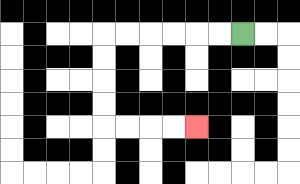{'start': '[10, 1]', 'end': '[8, 5]', 'path_directions': 'L,L,L,L,L,L,D,D,D,D,R,R,R,R', 'path_coordinates': '[[10, 1], [9, 1], [8, 1], [7, 1], [6, 1], [5, 1], [4, 1], [4, 2], [4, 3], [4, 4], [4, 5], [5, 5], [6, 5], [7, 5], [8, 5]]'}